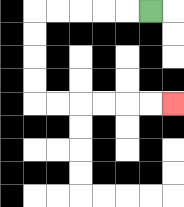{'start': '[6, 0]', 'end': '[7, 4]', 'path_directions': 'L,L,L,L,L,D,D,D,D,R,R,R,R,R,R', 'path_coordinates': '[[6, 0], [5, 0], [4, 0], [3, 0], [2, 0], [1, 0], [1, 1], [1, 2], [1, 3], [1, 4], [2, 4], [3, 4], [4, 4], [5, 4], [6, 4], [7, 4]]'}